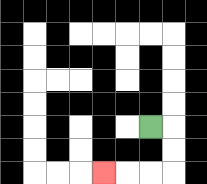{'start': '[6, 5]', 'end': '[4, 7]', 'path_directions': 'R,D,D,L,L,L', 'path_coordinates': '[[6, 5], [7, 5], [7, 6], [7, 7], [6, 7], [5, 7], [4, 7]]'}